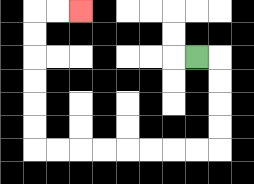{'start': '[8, 2]', 'end': '[3, 0]', 'path_directions': 'R,D,D,D,D,L,L,L,L,L,L,L,L,U,U,U,U,U,U,R,R', 'path_coordinates': '[[8, 2], [9, 2], [9, 3], [9, 4], [9, 5], [9, 6], [8, 6], [7, 6], [6, 6], [5, 6], [4, 6], [3, 6], [2, 6], [1, 6], [1, 5], [1, 4], [1, 3], [1, 2], [1, 1], [1, 0], [2, 0], [3, 0]]'}